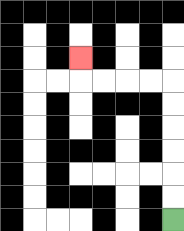{'start': '[7, 9]', 'end': '[3, 2]', 'path_directions': 'U,U,U,U,U,U,L,L,L,L,U', 'path_coordinates': '[[7, 9], [7, 8], [7, 7], [7, 6], [7, 5], [7, 4], [7, 3], [6, 3], [5, 3], [4, 3], [3, 3], [3, 2]]'}